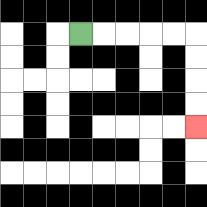{'start': '[3, 1]', 'end': '[8, 5]', 'path_directions': 'R,R,R,R,R,D,D,D,D', 'path_coordinates': '[[3, 1], [4, 1], [5, 1], [6, 1], [7, 1], [8, 1], [8, 2], [8, 3], [8, 4], [8, 5]]'}